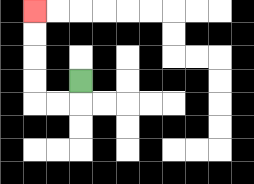{'start': '[3, 3]', 'end': '[1, 0]', 'path_directions': 'D,L,L,U,U,U,U', 'path_coordinates': '[[3, 3], [3, 4], [2, 4], [1, 4], [1, 3], [1, 2], [1, 1], [1, 0]]'}